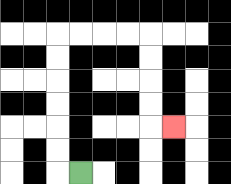{'start': '[3, 7]', 'end': '[7, 5]', 'path_directions': 'L,U,U,U,U,U,U,R,R,R,R,D,D,D,D,R', 'path_coordinates': '[[3, 7], [2, 7], [2, 6], [2, 5], [2, 4], [2, 3], [2, 2], [2, 1], [3, 1], [4, 1], [5, 1], [6, 1], [6, 2], [6, 3], [6, 4], [6, 5], [7, 5]]'}